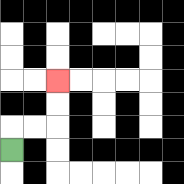{'start': '[0, 6]', 'end': '[2, 3]', 'path_directions': 'U,R,R,U,U', 'path_coordinates': '[[0, 6], [0, 5], [1, 5], [2, 5], [2, 4], [2, 3]]'}